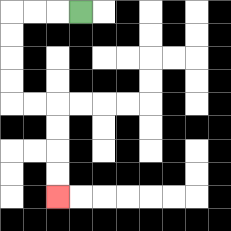{'start': '[3, 0]', 'end': '[2, 8]', 'path_directions': 'L,L,L,D,D,D,D,R,R,D,D,D,D', 'path_coordinates': '[[3, 0], [2, 0], [1, 0], [0, 0], [0, 1], [0, 2], [0, 3], [0, 4], [1, 4], [2, 4], [2, 5], [2, 6], [2, 7], [2, 8]]'}